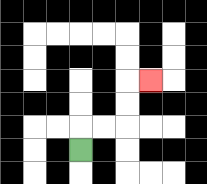{'start': '[3, 6]', 'end': '[6, 3]', 'path_directions': 'U,R,R,U,U,R', 'path_coordinates': '[[3, 6], [3, 5], [4, 5], [5, 5], [5, 4], [5, 3], [6, 3]]'}